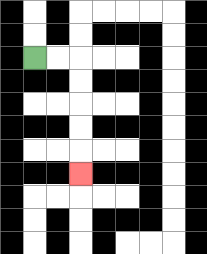{'start': '[1, 2]', 'end': '[3, 7]', 'path_directions': 'R,R,D,D,D,D,D', 'path_coordinates': '[[1, 2], [2, 2], [3, 2], [3, 3], [3, 4], [3, 5], [3, 6], [3, 7]]'}